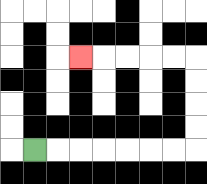{'start': '[1, 6]', 'end': '[3, 2]', 'path_directions': 'R,R,R,R,R,R,R,U,U,U,U,L,L,L,L,L', 'path_coordinates': '[[1, 6], [2, 6], [3, 6], [4, 6], [5, 6], [6, 6], [7, 6], [8, 6], [8, 5], [8, 4], [8, 3], [8, 2], [7, 2], [6, 2], [5, 2], [4, 2], [3, 2]]'}